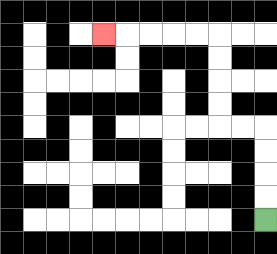{'start': '[11, 9]', 'end': '[4, 1]', 'path_directions': 'U,U,U,U,L,L,U,U,U,U,L,L,L,L,L', 'path_coordinates': '[[11, 9], [11, 8], [11, 7], [11, 6], [11, 5], [10, 5], [9, 5], [9, 4], [9, 3], [9, 2], [9, 1], [8, 1], [7, 1], [6, 1], [5, 1], [4, 1]]'}